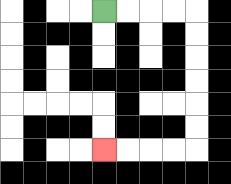{'start': '[4, 0]', 'end': '[4, 6]', 'path_directions': 'R,R,R,R,D,D,D,D,D,D,L,L,L,L', 'path_coordinates': '[[4, 0], [5, 0], [6, 0], [7, 0], [8, 0], [8, 1], [8, 2], [8, 3], [8, 4], [8, 5], [8, 6], [7, 6], [6, 6], [5, 6], [4, 6]]'}